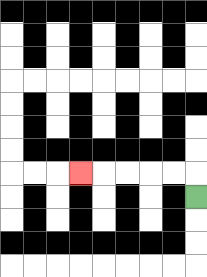{'start': '[8, 8]', 'end': '[3, 7]', 'path_directions': 'U,L,L,L,L,L', 'path_coordinates': '[[8, 8], [8, 7], [7, 7], [6, 7], [5, 7], [4, 7], [3, 7]]'}